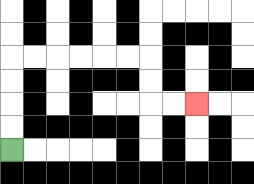{'start': '[0, 6]', 'end': '[8, 4]', 'path_directions': 'U,U,U,U,R,R,R,R,R,R,D,D,R,R', 'path_coordinates': '[[0, 6], [0, 5], [0, 4], [0, 3], [0, 2], [1, 2], [2, 2], [3, 2], [4, 2], [5, 2], [6, 2], [6, 3], [6, 4], [7, 4], [8, 4]]'}